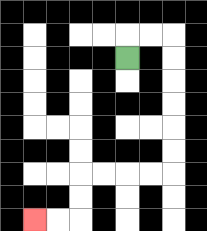{'start': '[5, 2]', 'end': '[1, 9]', 'path_directions': 'U,R,R,D,D,D,D,D,D,L,L,L,L,D,D,L,L', 'path_coordinates': '[[5, 2], [5, 1], [6, 1], [7, 1], [7, 2], [7, 3], [7, 4], [7, 5], [7, 6], [7, 7], [6, 7], [5, 7], [4, 7], [3, 7], [3, 8], [3, 9], [2, 9], [1, 9]]'}